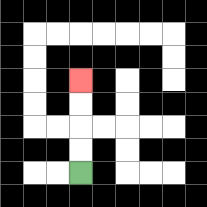{'start': '[3, 7]', 'end': '[3, 3]', 'path_directions': 'U,U,U,U', 'path_coordinates': '[[3, 7], [3, 6], [3, 5], [3, 4], [3, 3]]'}